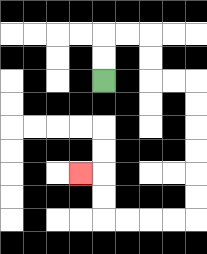{'start': '[4, 3]', 'end': '[3, 7]', 'path_directions': 'U,U,R,R,D,D,R,R,D,D,D,D,D,D,L,L,L,L,U,U,L', 'path_coordinates': '[[4, 3], [4, 2], [4, 1], [5, 1], [6, 1], [6, 2], [6, 3], [7, 3], [8, 3], [8, 4], [8, 5], [8, 6], [8, 7], [8, 8], [8, 9], [7, 9], [6, 9], [5, 9], [4, 9], [4, 8], [4, 7], [3, 7]]'}